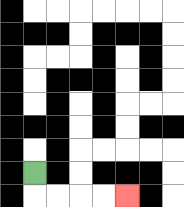{'start': '[1, 7]', 'end': '[5, 8]', 'path_directions': 'D,R,R,R,R', 'path_coordinates': '[[1, 7], [1, 8], [2, 8], [3, 8], [4, 8], [5, 8]]'}